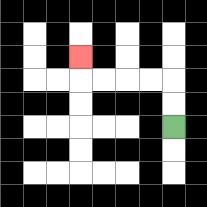{'start': '[7, 5]', 'end': '[3, 2]', 'path_directions': 'U,U,L,L,L,L,U', 'path_coordinates': '[[7, 5], [7, 4], [7, 3], [6, 3], [5, 3], [4, 3], [3, 3], [3, 2]]'}